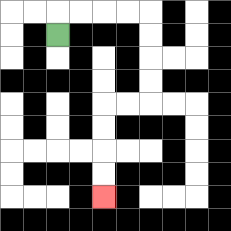{'start': '[2, 1]', 'end': '[4, 8]', 'path_directions': 'U,R,R,R,R,D,D,D,D,L,L,D,D,D,D', 'path_coordinates': '[[2, 1], [2, 0], [3, 0], [4, 0], [5, 0], [6, 0], [6, 1], [6, 2], [6, 3], [6, 4], [5, 4], [4, 4], [4, 5], [4, 6], [4, 7], [4, 8]]'}